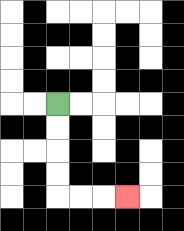{'start': '[2, 4]', 'end': '[5, 8]', 'path_directions': 'D,D,D,D,R,R,R', 'path_coordinates': '[[2, 4], [2, 5], [2, 6], [2, 7], [2, 8], [3, 8], [4, 8], [5, 8]]'}